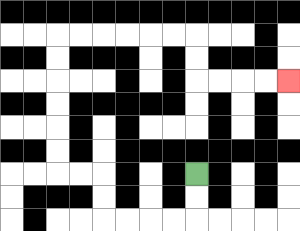{'start': '[8, 7]', 'end': '[12, 3]', 'path_directions': 'D,D,L,L,L,L,U,U,L,L,U,U,U,U,U,U,R,R,R,R,R,R,D,D,R,R,R,R', 'path_coordinates': '[[8, 7], [8, 8], [8, 9], [7, 9], [6, 9], [5, 9], [4, 9], [4, 8], [4, 7], [3, 7], [2, 7], [2, 6], [2, 5], [2, 4], [2, 3], [2, 2], [2, 1], [3, 1], [4, 1], [5, 1], [6, 1], [7, 1], [8, 1], [8, 2], [8, 3], [9, 3], [10, 3], [11, 3], [12, 3]]'}